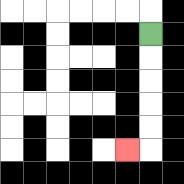{'start': '[6, 1]', 'end': '[5, 6]', 'path_directions': 'D,D,D,D,D,L', 'path_coordinates': '[[6, 1], [6, 2], [6, 3], [6, 4], [6, 5], [6, 6], [5, 6]]'}